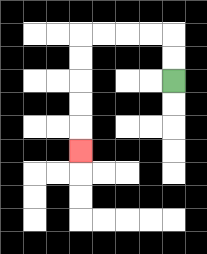{'start': '[7, 3]', 'end': '[3, 6]', 'path_directions': 'U,U,L,L,L,L,D,D,D,D,D', 'path_coordinates': '[[7, 3], [7, 2], [7, 1], [6, 1], [5, 1], [4, 1], [3, 1], [3, 2], [3, 3], [3, 4], [3, 5], [3, 6]]'}